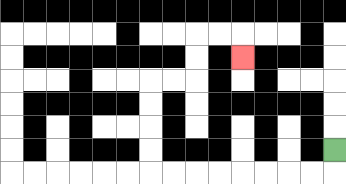{'start': '[14, 6]', 'end': '[10, 2]', 'path_directions': 'D,L,L,L,L,L,L,L,L,U,U,U,U,R,R,U,U,R,R,D', 'path_coordinates': '[[14, 6], [14, 7], [13, 7], [12, 7], [11, 7], [10, 7], [9, 7], [8, 7], [7, 7], [6, 7], [6, 6], [6, 5], [6, 4], [6, 3], [7, 3], [8, 3], [8, 2], [8, 1], [9, 1], [10, 1], [10, 2]]'}